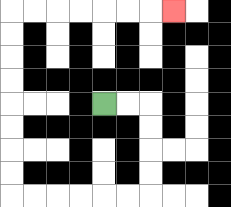{'start': '[4, 4]', 'end': '[7, 0]', 'path_directions': 'R,R,D,D,D,D,L,L,L,L,L,L,U,U,U,U,U,U,U,U,R,R,R,R,R,R,R', 'path_coordinates': '[[4, 4], [5, 4], [6, 4], [6, 5], [6, 6], [6, 7], [6, 8], [5, 8], [4, 8], [3, 8], [2, 8], [1, 8], [0, 8], [0, 7], [0, 6], [0, 5], [0, 4], [0, 3], [0, 2], [0, 1], [0, 0], [1, 0], [2, 0], [3, 0], [4, 0], [5, 0], [6, 0], [7, 0]]'}